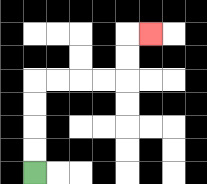{'start': '[1, 7]', 'end': '[6, 1]', 'path_directions': 'U,U,U,U,R,R,R,R,U,U,R', 'path_coordinates': '[[1, 7], [1, 6], [1, 5], [1, 4], [1, 3], [2, 3], [3, 3], [4, 3], [5, 3], [5, 2], [5, 1], [6, 1]]'}